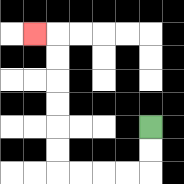{'start': '[6, 5]', 'end': '[1, 1]', 'path_directions': 'D,D,L,L,L,L,U,U,U,U,U,U,L', 'path_coordinates': '[[6, 5], [6, 6], [6, 7], [5, 7], [4, 7], [3, 7], [2, 7], [2, 6], [2, 5], [2, 4], [2, 3], [2, 2], [2, 1], [1, 1]]'}